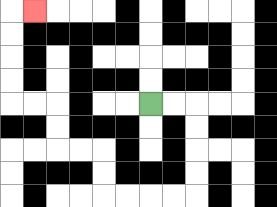{'start': '[6, 4]', 'end': '[1, 0]', 'path_directions': 'R,R,D,D,D,D,L,L,L,L,U,U,L,L,U,U,L,L,U,U,U,U,R', 'path_coordinates': '[[6, 4], [7, 4], [8, 4], [8, 5], [8, 6], [8, 7], [8, 8], [7, 8], [6, 8], [5, 8], [4, 8], [4, 7], [4, 6], [3, 6], [2, 6], [2, 5], [2, 4], [1, 4], [0, 4], [0, 3], [0, 2], [0, 1], [0, 0], [1, 0]]'}